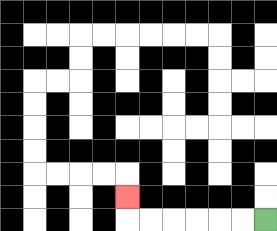{'start': '[11, 9]', 'end': '[5, 8]', 'path_directions': 'L,L,L,L,L,L,U', 'path_coordinates': '[[11, 9], [10, 9], [9, 9], [8, 9], [7, 9], [6, 9], [5, 9], [5, 8]]'}